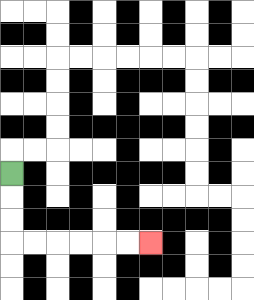{'start': '[0, 7]', 'end': '[6, 10]', 'path_directions': 'D,D,D,R,R,R,R,R,R', 'path_coordinates': '[[0, 7], [0, 8], [0, 9], [0, 10], [1, 10], [2, 10], [3, 10], [4, 10], [5, 10], [6, 10]]'}